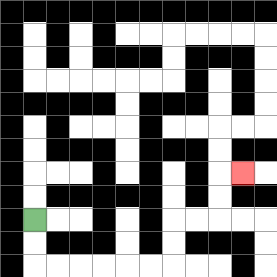{'start': '[1, 9]', 'end': '[10, 7]', 'path_directions': 'D,D,R,R,R,R,R,R,U,U,R,R,U,U,R', 'path_coordinates': '[[1, 9], [1, 10], [1, 11], [2, 11], [3, 11], [4, 11], [5, 11], [6, 11], [7, 11], [7, 10], [7, 9], [8, 9], [9, 9], [9, 8], [9, 7], [10, 7]]'}